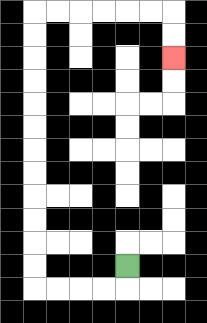{'start': '[5, 11]', 'end': '[7, 2]', 'path_directions': 'D,L,L,L,L,U,U,U,U,U,U,U,U,U,U,U,U,R,R,R,R,R,R,D,D', 'path_coordinates': '[[5, 11], [5, 12], [4, 12], [3, 12], [2, 12], [1, 12], [1, 11], [1, 10], [1, 9], [1, 8], [1, 7], [1, 6], [1, 5], [1, 4], [1, 3], [1, 2], [1, 1], [1, 0], [2, 0], [3, 0], [4, 0], [5, 0], [6, 0], [7, 0], [7, 1], [7, 2]]'}